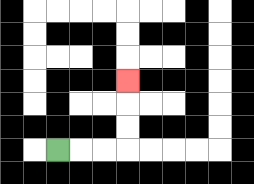{'start': '[2, 6]', 'end': '[5, 3]', 'path_directions': 'R,R,R,U,U,U', 'path_coordinates': '[[2, 6], [3, 6], [4, 6], [5, 6], [5, 5], [5, 4], [5, 3]]'}